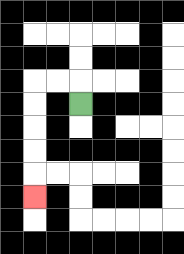{'start': '[3, 4]', 'end': '[1, 8]', 'path_directions': 'U,L,L,D,D,D,D,D', 'path_coordinates': '[[3, 4], [3, 3], [2, 3], [1, 3], [1, 4], [1, 5], [1, 6], [1, 7], [1, 8]]'}